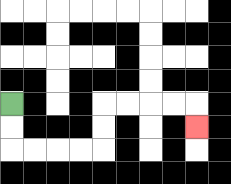{'start': '[0, 4]', 'end': '[8, 5]', 'path_directions': 'D,D,R,R,R,R,U,U,R,R,R,R,D', 'path_coordinates': '[[0, 4], [0, 5], [0, 6], [1, 6], [2, 6], [3, 6], [4, 6], [4, 5], [4, 4], [5, 4], [6, 4], [7, 4], [8, 4], [8, 5]]'}